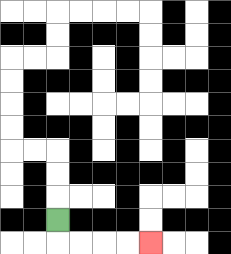{'start': '[2, 9]', 'end': '[6, 10]', 'path_directions': 'D,R,R,R,R', 'path_coordinates': '[[2, 9], [2, 10], [3, 10], [4, 10], [5, 10], [6, 10]]'}